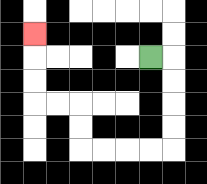{'start': '[6, 2]', 'end': '[1, 1]', 'path_directions': 'R,D,D,D,D,L,L,L,L,U,U,L,L,U,U,U', 'path_coordinates': '[[6, 2], [7, 2], [7, 3], [7, 4], [7, 5], [7, 6], [6, 6], [5, 6], [4, 6], [3, 6], [3, 5], [3, 4], [2, 4], [1, 4], [1, 3], [1, 2], [1, 1]]'}